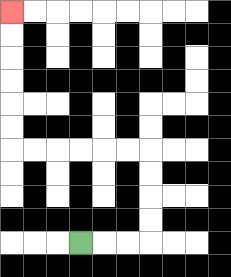{'start': '[3, 10]', 'end': '[0, 0]', 'path_directions': 'R,R,R,U,U,U,U,L,L,L,L,L,L,U,U,U,U,U,U', 'path_coordinates': '[[3, 10], [4, 10], [5, 10], [6, 10], [6, 9], [6, 8], [6, 7], [6, 6], [5, 6], [4, 6], [3, 6], [2, 6], [1, 6], [0, 6], [0, 5], [0, 4], [0, 3], [0, 2], [0, 1], [0, 0]]'}